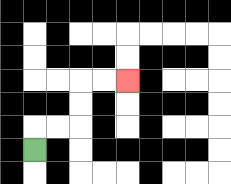{'start': '[1, 6]', 'end': '[5, 3]', 'path_directions': 'U,R,R,U,U,R,R', 'path_coordinates': '[[1, 6], [1, 5], [2, 5], [3, 5], [3, 4], [3, 3], [4, 3], [5, 3]]'}